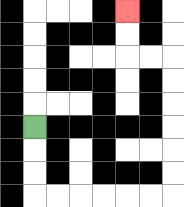{'start': '[1, 5]', 'end': '[5, 0]', 'path_directions': 'D,D,D,R,R,R,R,R,R,U,U,U,U,U,U,L,L,U,U', 'path_coordinates': '[[1, 5], [1, 6], [1, 7], [1, 8], [2, 8], [3, 8], [4, 8], [5, 8], [6, 8], [7, 8], [7, 7], [7, 6], [7, 5], [7, 4], [7, 3], [7, 2], [6, 2], [5, 2], [5, 1], [5, 0]]'}